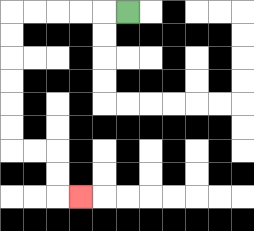{'start': '[5, 0]', 'end': '[3, 8]', 'path_directions': 'L,L,L,L,L,D,D,D,D,D,D,R,R,D,D,R', 'path_coordinates': '[[5, 0], [4, 0], [3, 0], [2, 0], [1, 0], [0, 0], [0, 1], [0, 2], [0, 3], [0, 4], [0, 5], [0, 6], [1, 6], [2, 6], [2, 7], [2, 8], [3, 8]]'}